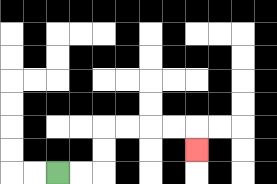{'start': '[2, 7]', 'end': '[8, 6]', 'path_directions': 'R,R,U,U,R,R,R,R,D', 'path_coordinates': '[[2, 7], [3, 7], [4, 7], [4, 6], [4, 5], [5, 5], [6, 5], [7, 5], [8, 5], [8, 6]]'}